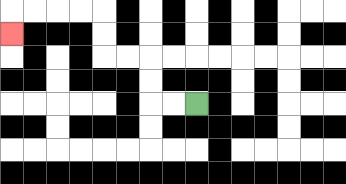{'start': '[8, 4]', 'end': '[0, 1]', 'path_directions': 'L,L,U,U,L,L,U,U,L,L,L,L,D', 'path_coordinates': '[[8, 4], [7, 4], [6, 4], [6, 3], [6, 2], [5, 2], [4, 2], [4, 1], [4, 0], [3, 0], [2, 0], [1, 0], [0, 0], [0, 1]]'}